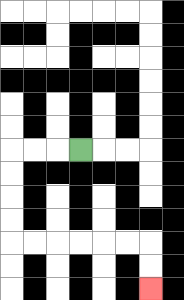{'start': '[3, 6]', 'end': '[6, 12]', 'path_directions': 'L,L,L,D,D,D,D,R,R,R,R,R,R,D,D', 'path_coordinates': '[[3, 6], [2, 6], [1, 6], [0, 6], [0, 7], [0, 8], [0, 9], [0, 10], [1, 10], [2, 10], [3, 10], [4, 10], [5, 10], [6, 10], [6, 11], [6, 12]]'}